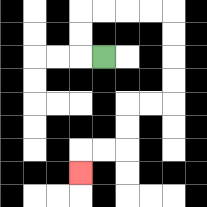{'start': '[4, 2]', 'end': '[3, 7]', 'path_directions': 'L,U,U,R,R,R,R,D,D,D,D,L,L,D,D,L,L,D', 'path_coordinates': '[[4, 2], [3, 2], [3, 1], [3, 0], [4, 0], [5, 0], [6, 0], [7, 0], [7, 1], [7, 2], [7, 3], [7, 4], [6, 4], [5, 4], [5, 5], [5, 6], [4, 6], [3, 6], [3, 7]]'}